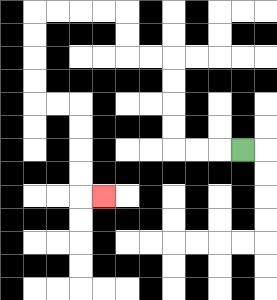{'start': '[10, 6]', 'end': '[4, 8]', 'path_directions': 'L,L,L,U,U,U,U,L,L,U,U,L,L,L,L,D,D,D,D,R,R,D,D,D,D,R', 'path_coordinates': '[[10, 6], [9, 6], [8, 6], [7, 6], [7, 5], [7, 4], [7, 3], [7, 2], [6, 2], [5, 2], [5, 1], [5, 0], [4, 0], [3, 0], [2, 0], [1, 0], [1, 1], [1, 2], [1, 3], [1, 4], [2, 4], [3, 4], [3, 5], [3, 6], [3, 7], [3, 8], [4, 8]]'}